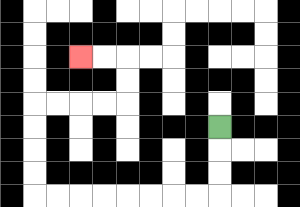{'start': '[9, 5]', 'end': '[3, 2]', 'path_directions': 'D,D,D,L,L,L,L,L,L,L,L,U,U,U,U,R,R,R,R,U,U,L,L', 'path_coordinates': '[[9, 5], [9, 6], [9, 7], [9, 8], [8, 8], [7, 8], [6, 8], [5, 8], [4, 8], [3, 8], [2, 8], [1, 8], [1, 7], [1, 6], [1, 5], [1, 4], [2, 4], [3, 4], [4, 4], [5, 4], [5, 3], [5, 2], [4, 2], [3, 2]]'}